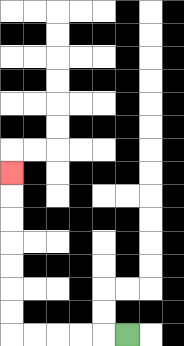{'start': '[5, 14]', 'end': '[0, 7]', 'path_directions': 'L,L,L,L,L,U,U,U,U,U,U,U', 'path_coordinates': '[[5, 14], [4, 14], [3, 14], [2, 14], [1, 14], [0, 14], [0, 13], [0, 12], [0, 11], [0, 10], [0, 9], [0, 8], [0, 7]]'}